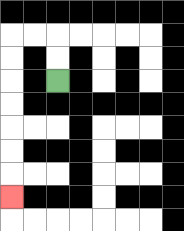{'start': '[2, 3]', 'end': '[0, 8]', 'path_directions': 'U,U,L,L,D,D,D,D,D,D,D', 'path_coordinates': '[[2, 3], [2, 2], [2, 1], [1, 1], [0, 1], [0, 2], [0, 3], [0, 4], [0, 5], [0, 6], [0, 7], [0, 8]]'}